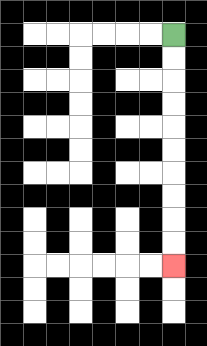{'start': '[7, 1]', 'end': '[7, 11]', 'path_directions': 'D,D,D,D,D,D,D,D,D,D', 'path_coordinates': '[[7, 1], [7, 2], [7, 3], [7, 4], [7, 5], [7, 6], [7, 7], [7, 8], [7, 9], [7, 10], [7, 11]]'}